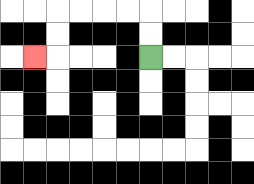{'start': '[6, 2]', 'end': '[1, 2]', 'path_directions': 'U,U,L,L,L,L,D,D,L', 'path_coordinates': '[[6, 2], [6, 1], [6, 0], [5, 0], [4, 0], [3, 0], [2, 0], [2, 1], [2, 2], [1, 2]]'}